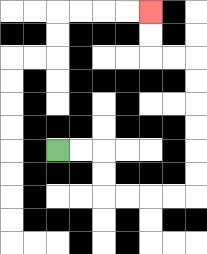{'start': '[2, 6]', 'end': '[6, 0]', 'path_directions': 'R,R,D,D,R,R,R,R,U,U,U,U,U,U,L,L,U,U', 'path_coordinates': '[[2, 6], [3, 6], [4, 6], [4, 7], [4, 8], [5, 8], [6, 8], [7, 8], [8, 8], [8, 7], [8, 6], [8, 5], [8, 4], [8, 3], [8, 2], [7, 2], [6, 2], [6, 1], [6, 0]]'}